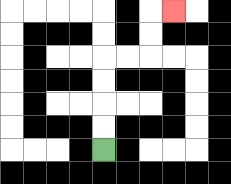{'start': '[4, 6]', 'end': '[7, 0]', 'path_directions': 'U,U,U,U,R,R,U,U,R', 'path_coordinates': '[[4, 6], [4, 5], [4, 4], [4, 3], [4, 2], [5, 2], [6, 2], [6, 1], [6, 0], [7, 0]]'}